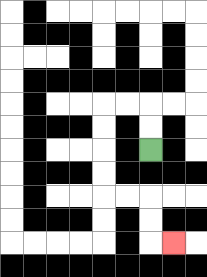{'start': '[6, 6]', 'end': '[7, 10]', 'path_directions': 'U,U,L,L,D,D,D,D,R,R,D,D,R', 'path_coordinates': '[[6, 6], [6, 5], [6, 4], [5, 4], [4, 4], [4, 5], [4, 6], [4, 7], [4, 8], [5, 8], [6, 8], [6, 9], [6, 10], [7, 10]]'}